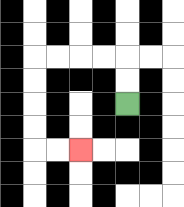{'start': '[5, 4]', 'end': '[3, 6]', 'path_directions': 'U,U,L,L,L,L,D,D,D,D,R,R', 'path_coordinates': '[[5, 4], [5, 3], [5, 2], [4, 2], [3, 2], [2, 2], [1, 2], [1, 3], [1, 4], [1, 5], [1, 6], [2, 6], [3, 6]]'}